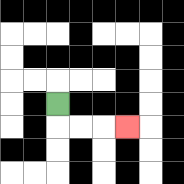{'start': '[2, 4]', 'end': '[5, 5]', 'path_directions': 'D,R,R,R', 'path_coordinates': '[[2, 4], [2, 5], [3, 5], [4, 5], [5, 5]]'}